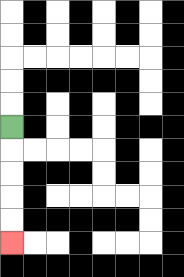{'start': '[0, 5]', 'end': '[0, 10]', 'path_directions': 'D,D,D,D,D', 'path_coordinates': '[[0, 5], [0, 6], [0, 7], [0, 8], [0, 9], [0, 10]]'}